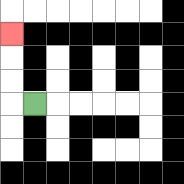{'start': '[1, 4]', 'end': '[0, 1]', 'path_directions': 'L,U,U,U', 'path_coordinates': '[[1, 4], [0, 4], [0, 3], [0, 2], [0, 1]]'}